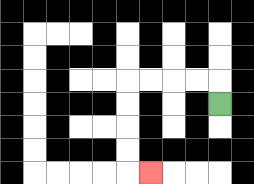{'start': '[9, 4]', 'end': '[6, 7]', 'path_directions': 'U,L,L,L,L,D,D,D,D,R', 'path_coordinates': '[[9, 4], [9, 3], [8, 3], [7, 3], [6, 3], [5, 3], [5, 4], [5, 5], [5, 6], [5, 7], [6, 7]]'}